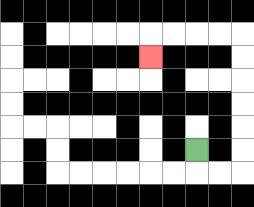{'start': '[8, 6]', 'end': '[6, 2]', 'path_directions': 'D,R,R,U,U,U,U,U,U,L,L,L,L,D', 'path_coordinates': '[[8, 6], [8, 7], [9, 7], [10, 7], [10, 6], [10, 5], [10, 4], [10, 3], [10, 2], [10, 1], [9, 1], [8, 1], [7, 1], [6, 1], [6, 2]]'}